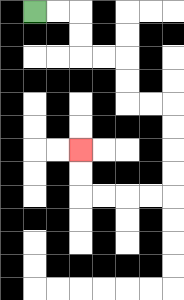{'start': '[1, 0]', 'end': '[3, 6]', 'path_directions': 'R,R,D,D,R,R,D,D,R,R,D,D,D,D,L,L,L,L,U,U', 'path_coordinates': '[[1, 0], [2, 0], [3, 0], [3, 1], [3, 2], [4, 2], [5, 2], [5, 3], [5, 4], [6, 4], [7, 4], [7, 5], [7, 6], [7, 7], [7, 8], [6, 8], [5, 8], [4, 8], [3, 8], [3, 7], [3, 6]]'}